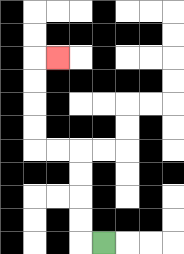{'start': '[4, 10]', 'end': '[2, 2]', 'path_directions': 'L,U,U,U,U,L,L,U,U,U,U,R', 'path_coordinates': '[[4, 10], [3, 10], [3, 9], [3, 8], [3, 7], [3, 6], [2, 6], [1, 6], [1, 5], [1, 4], [1, 3], [1, 2], [2, 2]]'}